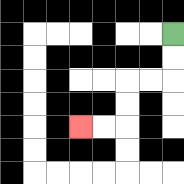{'start': '[7, 1]', 'end': '[3, 5]', 'path_directions': 'D,D,L,L,D,D,L,L', 'path_coordinates': '[[7, 1], [7, 2], [7, 3], [6, 3], [5, 3], [5, 4], [5, 5], [4, 5], [3, 5]]'}